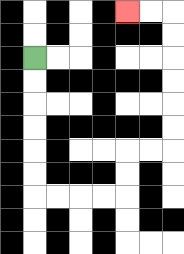{'start': '[1, 2]', 'end': '[5, 0]', 'path_directions': 'D,D,D,D,D,D,R,R,R,R,U,U,R,R,U,U,U,U,U,U,L,L', 'path_coordinates': '[[1, 2], [1, 3], [1, 4], [1, 5], [1, 6], [1, 7], [1, 8], [2, 8], [3, 8], [4, 8], [5, 8], [5, 7], [5, 6], [6, 6], [7, 6], [7, 5], [7, 4], [7, 3], [7, 2], [7, 1], [7, 0], [6, 0], [5, 0]]'}